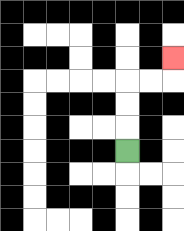{'start': '[5, 6]', 'end': '[7, 2]', 'path_directions': 'U,U,U,R,R,U', 'path_coordinates': '[[5, 6], [5, 5], [5, 4], [5, 3], [6, 3], [7, 3], [7, 2]]'}